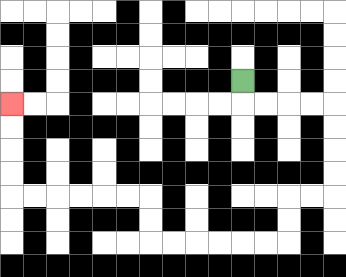{'start': '[10, 3]', 'end': '[0, 4]', 'path_directions': 'D,R,R,R,R,D,D,D,D,L,L,D,D,L,L,L,L,L,L,U,U,L,L,L,L,L,L,U,U,U,U', 'path_coordinates': '[[10, 3], [10, 4], [11, 4], [12, 4], [13, 4], [14, 4], [14, 5], [14, 6], [14, 7], [14, 8], [13, 8], [12, 8], [12, 9], [12, 10], [11, 10], [10, 10], [9, 10], [8, 10], [7, 10], [6, 10], [6, 9], [6, 8], [5, 8], [4, 8], [3, 8], [2, 8], [1, 8], [0, 8], [0, 7], [0, 6], [0, 5], [0, 4]]'}